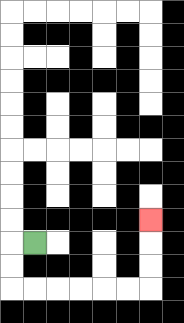{'start': '[1, 10]', 'end': '[6, 9]', 'path_directions': 'L,D,D,R,R,R,R,R,R,U,U,U', 'path_coordinates': '[[1, 10], [0, 10], [0, 11], [0, 12], [1, 12], [2, 12], [3, 12], [4, 12], [5, 12], [6, 12], [6, 11], [6, 10], [6, 9]]'}